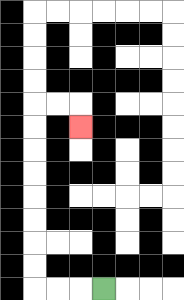{'start': '[4, 12]', 'end': '[3, 5]', 'path_directions': 'L,L,L,U,U,U,U,U,U,U,U,R,R,D', 'path_coordinates': '[[4, 12], [3, 12], [2, 12], [1, 12], [1, 11], [1, 10], [1, 9], [1, 8], [1, 7], [1, 6], [1, 5], [1, 4], [2, 4], [3, 4], [3, 5]]'}